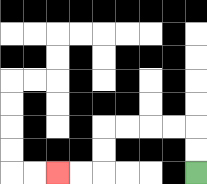{'start': '[8, 7]', 'end': '[2, 7]', 'path_directions': 'U,U,L,L,L,L,D,D,L,L', 'path_coordinates': '[[8, 7], [8, 6], [8, 5], [7, 5], [6, 5], [5, 5], [4, 5], [4, 6], [4, 7], [3, 7], [2, 7]]'}